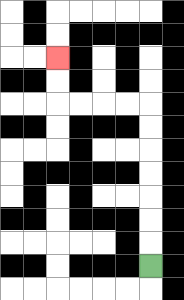{'start': '[6, 11]', 'end': '[2, 2]', 'path_directions': 'U,U,U,U,U,U,U,L,L,L,L,U,U', 'path_coordinates': '[[6, 11], [6, 10], [6, 9], [6, 8], [6, 7], [6, 6], [6, 5], [6, 4], [5, 4], [4, 4], [3, 4], [2, 4], [2, 3], [2, 2]]'}